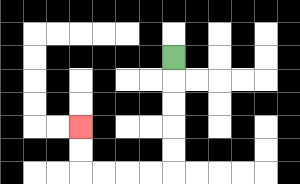{'start': '[7, 2]', 'end': '[3, 5]', 'path_directions': 'D,D,D,D,D,L,L,L,L,U,U', 'path_coordinates': '[[7, 2], [7, 3], [7, 4], [7, 5], [7, 6], [7, 7], [6, 7], [5, 7], [4, 7], [3, 7], [3, 6], [3, 5]]'}